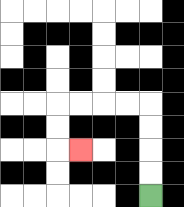{'start': '[6, 8]', 'end': '[3, 6]', 'path_directions': 'U,U,U,U,L,L,L,L,D,D,R', 'path_coordinates': '[[6, 8], [6, 7], [6, 6], [6, 5], [6, 4], [5, 4], [4, 4], [3, 4], [2, 4], [2, 5], [2, 6], [3, 6]]'}